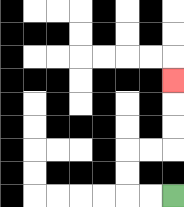{'start': '[7, 8]', 'end': '[7, 3]', 'path_directions': 'L,L,U,U,R,R,U,U,U', 'path_coordinates': '[[7, 8], [6, 8], [5, 8], [5, 7], [5, 6], [6, 6], [7, 6], [7, 5], [7, 4], [7, 3]]'}